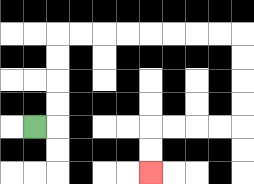{'start': '[1, 5]', 'end': '[6, 7]', 'path_directions': 'R,U,U,U,U,R,R,R,R,R,R,R,R,D,D,D,D,L,L,L,L,D,D', 'path_coordinates': '[[1, 5], [2, 5], [2, 4], [2, 3], [2, 2], [2, 1], [3, 1], [4, 1], [5, 1], [6, 1], [7, 1], [8, 1], [9, 1], [10, 1], [10, 2], [10, 3], [10, 4], [10, 5], [9, 5], [8, 5], [7, 5], [6, 5], [6, 6], [6, 7]]'}